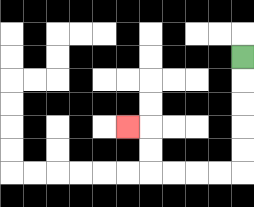{'start': '[10, 2]', 'end': '[5, 5]', 'path_directions': 'D,D,D,D,D,L,L,L,L,U,U,L', 'path_coordinates': '[[10, 2], [10, 3], [10, 4], [10, 5], [10, 6], [10, 7], [9, 7], [8, 7], [7, 7], [6, 7], [6, 6], [6, 5], [5, 5]]'}